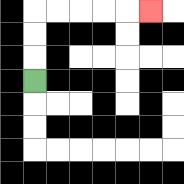{'start': '[1, 3]', 'end': '[6, 0]', 'path_directions': 'U,U,U,R,R,R,R,R', 'path_coordinates': '[[1, 3], [1, 2], [1, 1], [1, 0], [2, 0], [3, 0], [4, 0], [5, 0], [6, 0]]'}